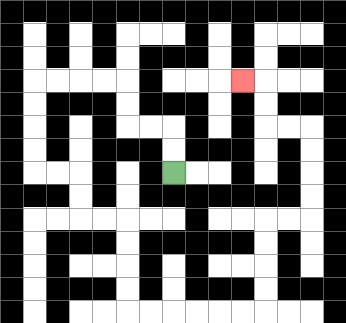{'start': '[7, 7]', 'end': '[10, 3]', 'path_directions': 'U,U,L,L,U,U,L,L,L,L,D,D,D,D,R,R,D,D,R,R,D,D,D,D,R,R,R,R,R,R,U,U,U,U,R,R,U,U,U,U,L,L,U,U,L', 'path_coordinates': '[[7, 7], [7, 6], [7, 5], [6, 5], [5, 5], [5, 4], [5, 3], [4, 3], [3, 3], [2, 3], [1, 3], [1, 4], [1, 5], [1, 6], [1, 7], [2, 7], [3, 7], [3, 8], [3, 9], [4, 9], [5, 9], [5, 10], [5, 11], [5, 12], [5, 13], [6, 13], [7, 13], [8, 13], [9, 13], [10, 13], [11, 13], [11, 12], [11, 11], [11, 10], [11, 9], [12, 9], [13, 9], [13, 8], [13, 7], [13, 6], [13, 5], [12, 5], [11, 5], [11, 4], [11, 3], [10, 3]]'}